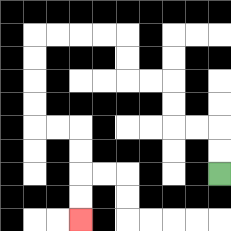{'start': '[9, 7]', 'end': '[3, 9]', 'path_directions': 'U,U,L,L,U,U,L,L,U,U,L,L,L,L,D,D,D,D,R,R,D,D,D,D', 'path_coordinates': '[[9, 7], [9, 6], [9, 5], [8, 5], [7, 5], [7, 4], [7, 3], [6, 3], [5, 3], [5, 2], [5, 1], [4, 1], [3, 1], [2, 1], [1, 1], [1, 2], [1, 3], [1, 4], [1, 5], [2, 5], [3, 5], [3, 6], [3, 7], [3, 8], [3, 9]]'}